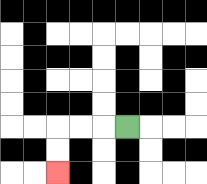{'start': '[5, 5]', 'end': '[2, 7]', 'path_directions': 'L,L,L,D,D', 'path_coordinates': '[[5, 5], [4, 5], [3, 5], [2, 5], [2, 6], [2, 7]]'}